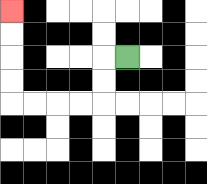{'start': '[5, 2]', 'end': '[0, 0]', 'path_directions': 'L,D,D,L,L,L,L,U,U,U,U', 'path_coordinates': '[[5, 2], [4, 2], [4, 3], [4, 4], [3, 4], [2, 4], [1, 4], [0, 4], [0, 3], [0, 2], [0, 1], [0, 0]]'}